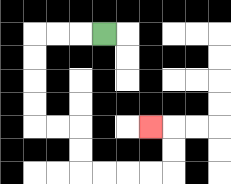{'start': '[4, 1]', 'end': '[6, 5]', 'path_directions': 'L,L,L,D,D,D,D,R,R,D,D,R,R,R,R,U,U,L', 'path_coordinates': '[[4, 1], [3, 1], [2, 1], [1, 1], [1, 2], [1, 3], [1, 4], [1, 5], [2, 5], [3, 5], [3, 6], [3, 7], [4, 7], [5, 7], [6, 7], [7, 7], [7, 6], [7, 5], [6, 5]]'}